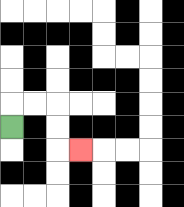{'start': '[0, 5]', 'end': '[3, 6]', 'path_directions': 'U,R,R,D,D,R', 'path_coordinates': '[[0, 5], [0, 4], [1, 4], [2, 4], [2, 5], [2, 6], [3, 6]]'}